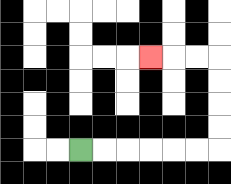{'start': '[3, 6]', 'end': '[6, 2]', 'path_directions': 'R,R,R,R,R,R,U,U,U,U,L,L,L', 'path_coordinates': '[[3, 6], [4, 6], [5, 6], [6, 6], [7, 6], [8, 6], [9, 6], [9, 5], [9, 4], [9, 3], [9, 2], [8, 2], [7, 2], [6, 2]]'}